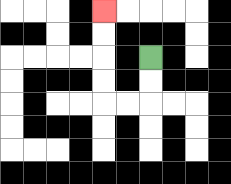{'start': '[6, 2]', 'end': '[4, 0]', 'path_directions': 'D,D,L,L,U,U,U,U', 'path_coordinates': '[[6, 2], [6, 3], [6, 4], [5, 4], [4, 4], [4, 3], [4, 2], [4, 1], [4, 0]]'}